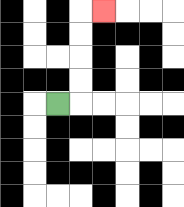{'start': '[2, 4]', 'end': '[4, 0]', 'path_directions': 'R,U,U,U,U,R', 'path_coordinates': '[[2, 4], [3, 4], [3, 3], [3, 2], [3, 1], [3, 0], [4, 0]]'}